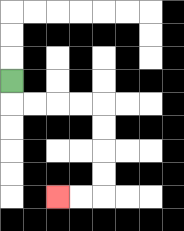{'start': '[0, 3]', 'end': '[2, 8]', 'path_directions': 'D,R,R,R,R,D,D,D,D,L,L', 'path_coordinates': '[[0, 3], [0, 4], [1, 4], [2, 4], [3, 4], [4, 4], [4, 5], [4, 6], [4, 7], [4, 8], [3, 8], [2, 8]]'}